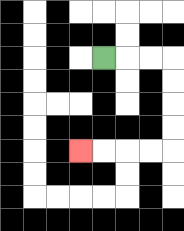{'start': '[4, 2]', 'end': '[3, 6]', 'path_directions': 'R,R,R,D,D,D,D,L,L,L,L', 'path_coordinates': '[[4, 2], [5, 2], [6, 2], [7, 2], [7, 3], [7, 4], [7, 5], [7, 6], [6, 6], [5, 6], [4, 6], [3, 6]]'}